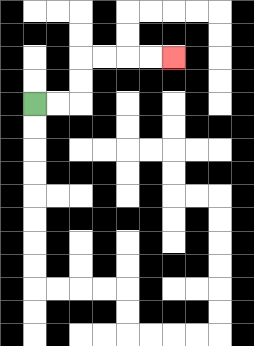{'start': '[1, 4]', 'end': '[7, 2]', 'path_directions': 'R,R,U,U,R,R,R,R', 'path_coordinates': '[[1, 4], [2, 4], [3, 4], [3, 3], [3, 2], [4, 2], [5, 2], [6, 2], [7, 2]]'}